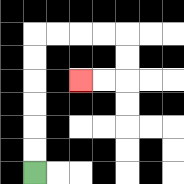{'start': '[1, 7]', 'end': '[3, 3]', 'path_directions': 'U,U,U,U,U,U,R,R,R,R,D,D,L,L', 'path_coordinates': '[[1, 7], [1, 6], [1, 5], [1, 4], [1, 3], [1, 2], [1, 1], [2, 1], [3, 1], [4, 1], [5, 1], [5, 2], [5, 3], [4, 3], [3, 3]]'}